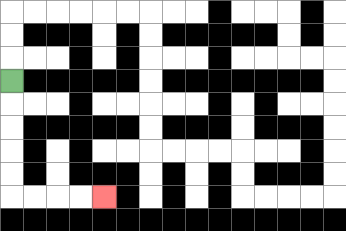{'start': '[0, 3]', 'end': '[4, 8]', 'path_directions': 'D,D,D,D,D,R,R,R,R', 'path_coordinates': '[[0, 3], [0, 4], [0, 5], [0, 6], [0, 7], [0, 8], [1, 8], [2, 8], [3, 8], [4, 8]]'}